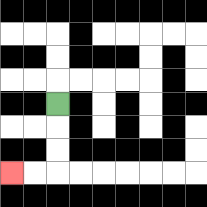{'start': '[2, 4]', 'end': '[0, 7]', 'path_directions': 'D,D,D,L,L', 'path_coordinates': '[[2, 4], [2, 5], [2, 6], [2, 7], [1, 7], [0, 7]]'}